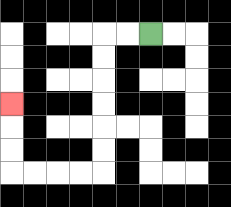{'start': '[6, 1]', 'end': '[0, 4]', 'path_directions': 'L,L,D,D,D,D,D,D,L,L,L,L,U,U,U', 'path_coordinates': '[[6, 1], [5, 1], [4, 1], [4, 2], [4, 3], [4, 4], [4, 5], [4, 6], [4, 7], [3, 7], [2, 7], [1, 7], [0, 7], [0, 6], [0, 5], [0, 4]]'}